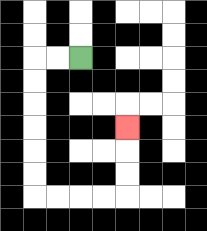{'start': '[3, 2]', 'end': '[5, 5]', 'path_directions': 'L,L,D,D,D,D,D,D,R,R,R,R,U,U,U', 'path_coordinates': '[[3, 2], [2, 2], [1, 2], [1, 3], [1, 4], [1, 5], [1, 6], [1, 7], [1, 8], [2, 8], [3, 8], [4, 8], [5, 8], [5, 7], [5, 6], [5, 5]]'}